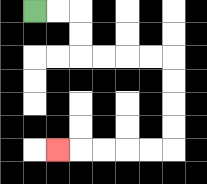{'start': '[1, 0]', 'end': '[2, 6]', 'path_directions': 'R,R,D,D,R,R,R,R,D,D,D,D,L,L,L,L,L', 'path_coordinates': '[[1, 0], [2, 0], [3, 0], [3, 1], [3, 2], [4, 2], [5, 2], [6, 2], [7, 2], [7, 3], [7, 4], [7, 5], [7, 6], [6, 6], [5, 6], [4, 6], [3, 6], [2, 6]]'}